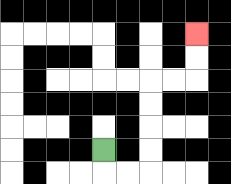{'start': '[4, 6]', 'end': '[8, 1]', 'path_directions': 'D,R,R,U,U,U,U,R,R,U,U', 'path_coordinates': '[[4, 6], [4, 7], [5, 7], [6, 7], [6, 6], [6, 5], [6, 4], [6, 3], [7, 3], [8, 3], [8, 2], [8, 1]]'}